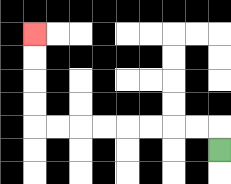{'start': '[9, 6]', 'end': '[1, 1]', 'path_directions': 'U,L,L,L,L,L,L,L,L,U,U,U,U', 'path_coordinates': '[[9, 6], [9, 5], [8, 5], [7, 5], [6, 5], [5, 5], [4, 5], [3, 5], [2, 5], [1, 5], [1, 4], [1, 3], [1, 2], [1, 1]]'}